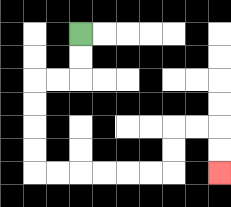{'start': '[3, 1]', 'end': '[9, 7]', 'path_directions': 'D,D,L,L,D,D,D,D,R,R,R,R,R,R,U,U,R,R,D,D', 'path_coordinates': '[[3, 1], [3, 2], [3, 3], [2, 3], [1, 3], [1, 4], [1, 5], [1, 6], [1, 7], [2, 7], [3, 7], [4, 7], [5, 7], [6, 7], [7, 7], [7, 6], [7, 5], [8, 5], [9, 5], [9, 6], [9, 7]]'}